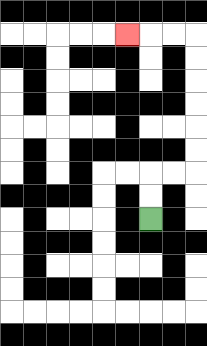{'start': '[6, 9]', 'end': '[5, 1]', 'path_directions': 'U,U,R,R,U,U,U,U,U,U,L,L,L', 'path_coordinates': '[[6, 9], [6, 8], [6, 7], [7, 7], [8, 7], [8, 6], [8, 5], [8, 4], [8, 3], [8, 2], [8, 1], [7, 1], [6, 1], [5, 1]]'}